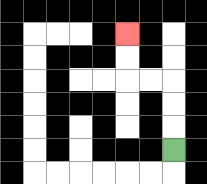{'start': '[7, 6]', 'end': '[5, 1]', 'path_directions': 'U,U,U,L,L,U,U', 'path_coordinates': '[[7, 6], [7, 5], [7, 4], [7, 3], [6, 3], [5, 3], [5, 2], [5, 1]]'}